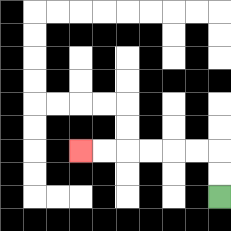{'start': '[9, 8]', 'end': '[3, 6]', 'path_directions': 'U,U,L,L,L,L,L,L', 'path_coordinates': '[[9, 8], [9, 7], [9, 6], [8, 6], [7, 6], [6, 6], [5, 6], [4, 6], [3, 6]]'}